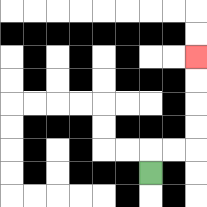{'start': '[6, 7]', 'end': '[8, 2]', 'path_directions': 'U,R,R,U,U,U,U', 'path_coordinates': '[[6, 7], [6, 6], [7, 6], [8, 6], [8, 5], [8, 4], [8, 3], [8, 2]]'}